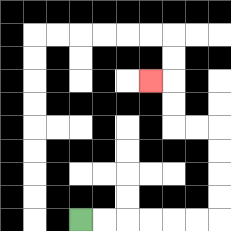{'start': '[3, 9]', 'end': '[6, 3]', 'path_directions': 'R,R,R,R,R,R,U,U,U,U,L,L,U,U,L', 'path_coordinates': '[[3, 9], [4, 9], [5, 9], [6, 9], [7, 9], [8, 9], [9, 9], [9, 8], [9, 7], [9, 6], [9, 5], [8, 5], [7, 5], [7, 4], [7, 3], [6, 3]]'}